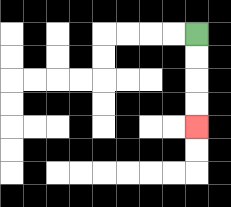{'start': '[8, 1]', 'end': '[8, 5]', 'path_directions': 'D,D,D,D', 'path_coordinates': '[[8, 1], [8, 2], [8, 3], [8, 4], [8, 5]]'}